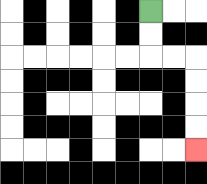{'start': '[6, 0]', 'end': '[8, 6]', 'path_directions': 'D,D,R,R,D,D,D,D', 'path_coordinates': '[[6, 0], [6, 1], [6, 2], [7, 2], [8, 2], [8, 3], [8, 4], [8, 5], [8, 6]]'}